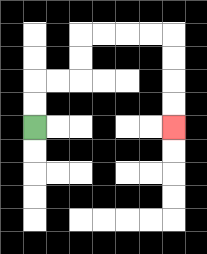{'start': '[1, 5]', 'end': '[7, 5]', 'path_directions': 'U,U,R,R,U,U,R,R,R,R,D,D,D,D', 'path_coordinates': '[[1, 5], [1, 4], [1, 3], [2, 3], [3, 3], [3, 2], [3, 1], [4, 1], [5, 1], [6, 1], [7, 1], [7, 2], [7, 3], [7, 4], [7, 5]]'}